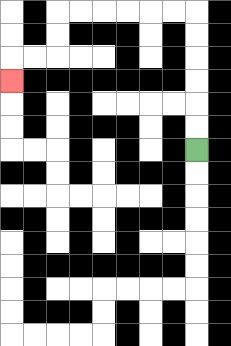{'start': '[8, 6]', 'end': '[0, 3]', 'path_directions': 'U,U,U,U,U,U,L,L,L,L,L,L,D,D,L,L,D', 'path_coordinates': '[[8, 6], [8, 5], [8, 4], [8, 3], [8, 2], [8, 1], [8, 0], [7, 0], [6, 0], [5, 0], [4, 0], [3, 0], [2, 0], [2, 1], [2, 2], [1, 2], [0, 2], [0, 3]]'}